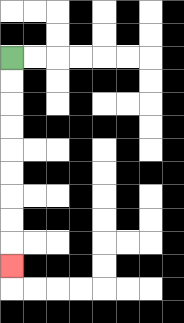{'start': '[0, 2]', 'end': '[0, 11]', 'path_directions': 'D,D,D,D,D,D,D,D,D', 'path_coordinates': '[[0, 2], [0, 3], [0, 4], [0, 5], [0, 6], [0, 7], [0, 8], [0, 9], [0, 10], [0, 11]]'}